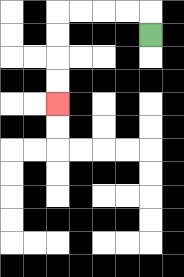{'start': '[6, 1]', 'end': '[2, 4]', 'path_directions': 'U,L,L,L,L,D,D,D,D', 'path_coordinates': '[[6, 1], [6, 0], [5, 0], [4, 0], [3, 0], [2, 0], [2, 1], [2, 2], [2, 3], [2, 4]]'}